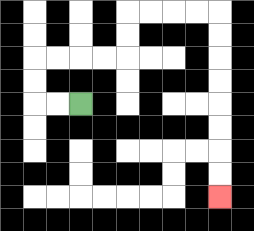{'start': '[3, 4]', 'end': '[9, 8]', 'path_directions': 'L,L,U,U,R,R,R,R,U,U,R,R,R,R,D,D,D,D,D,D,D,D', 'path_coordinates': '[[3, 4], [2, 4], [1, 4], [1, 3], [1, 2], [2, 2], [3, 2], [4, 2], [5, 2], [5, 1], [5, 0], [6, 0], [7, 0], [8, 0], [9, 0], [9, 1], [9, 2], [9, 3], [9, 4], [9, 5], [9, 6], [9, 7], [9, 8]]'}